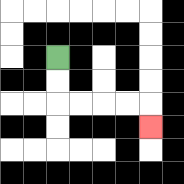{'start': '[2, 2]', 'end': '[6, 5]', 'path_directions': 'D,D,R,R,R,R,D', 'path_coordinates': '[[2, 2], [2, 3], [2, 4], [3, 4], [4, 4], [5, 4], [6, 4], [6, 5]]'}